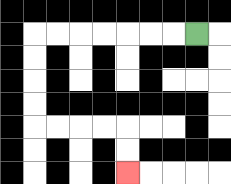{'start': '[8, 1]', 'end': '[5, 7]', 'path_directions': 'L,L,L,L,L,L,L,D,D,D,D,R,R,R,R,D,D', 'path_coordinates': '[[8, 1], [7, 1], [6, 1], [5, 1], [4, 1], [3, 1], [2, 1], [1, 1], [1, 2], [1, 3], [1, 4], [1, 5], [2, 5], [3, 5], [4, 5], [5, 5], [5, 6], [5, 7]]'}